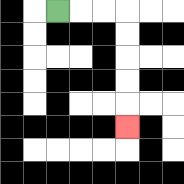{'start': '[2, 0]', 'end': '[5, 5]', 'path_directions': 'R,R,R,D,D,D,D,D', 'path_coordinates': '[[2, 0], [3, 0], [4, 0], [5, 0], [5, 1], [5, 2], [5, 3], [5, 4], [5, 5]]'}